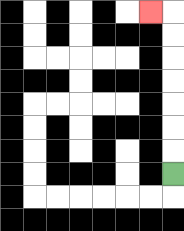{'start': '[7, 7]', 'end': '[6, 0]', 'path_directions': 'U,U,U,U,U,U,U,L', 'path_coordinates': '[[7, 7], [7, 6], [7, 5], [7, 4], [7, 3], [7, 2], [7, 1], [7, 0], [6, 0]]'}